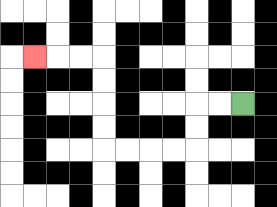{'start': '[10, 4]', 'end': '[1, 2]', 'path_directions': 'L,L,D,D,L,L,L,L,U,U,U,U,L,L,L', 'path_coordinates': '[[10, 4], [9, 4], [8, 4], [8, 5], [8, 6], [7, 6], [6, 6], [5, 6], [4, 6], [4, 5], [4, 4], [4, 3], [4, 2], [3, 2], [2, 2], [1, 2]]'}